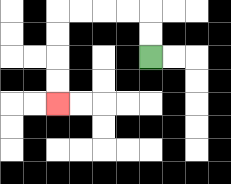{'start': '[6, 2]', 'end': '[2, 4]', 'path_directions': 'U,U,L,L,L,L,D,D,D,D', 'path_coordinates': '[[6, 2], [6, 1], [6, 0], [5, 0], [4, 0], [3, 0], [2, 0], [2, 1], [2, 2], [2, 3], [2, 4]]'}